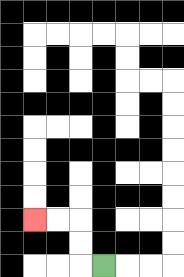{'start': '[4, 11]', 'end': '[1, 9]', 'path_directions': 'L,U,U,L,L', 'path_coordinates': '[[4, 11], [3, 11], [3, 10], [3, 9], [2, 9], [1, 9]]'}